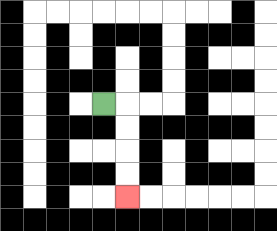{'start': '[4, 4]', 'end': '[5, 8]', 'path_directions': 'R,D,D,D,D', 'path_coordinates': '[[4, 4], [5, 4], [5, 5], [5, 6], [5, 7], [5, 8]]'}